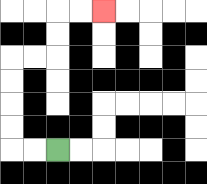{'start': '[2, 6]', 'end': '[4, 0]', 'path_directions': 'L,L,U,U,U,U,R,R,U,U,R,R', 'path_coordinates': '[[2, 6], [1, 6], [0, 6], [0, 5], [0, 4], [0, 3], [0, 2], [1, 2], [2, 2], [2, 1], [2, 0], [3, 0], [4, 0]]'}